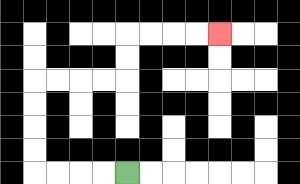{'start': '[5, 7]', 'end': '[9, 1]', 'path_directions': 'L,L,L,L,U,U,U,U,R,R,R,R,U,U,R,R,R,R', 'path_coordinates': '[[5, 7], [4, 7], [3, 7], [2, 7], [1, 7], [1, 6], [1, 5], [1, 4], [1, 3], [2, 3], [3, 3], [4, 3], [5, 3], [5, 2], [5, 1], [6, 1], [7, 1], [8, 1], [9, 1]]'}